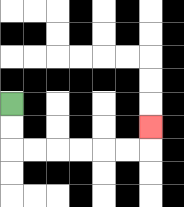{'start': '[0, 4]', 'end': '[6, 5]', 'path_directions': 'D,D,R,R,R,R,R,R,U', 'path_coordinates': '[[0, 4], [0, 5], [0, 6], [1, 6], [2, 6], [3, 6], [4, 6], [5, 6], [6, 6], [6, 5]]'}